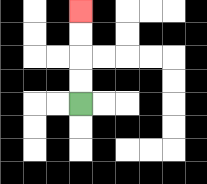{'start': '[3, 4]', 'end': '[3, 0]', 'path_directions': 'U,U,U,U', 'path_coordinates': '[[3, 4], [3, 3], [3, 2], [3, 1], [3, 0]]'}